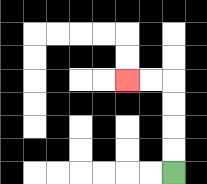{'start': '[7, 7]', 'end': '[5, 3]', 'path_directions': 'U,U,U,U,L,L', 'path_coordinates': '[[7, 7], [7, 6], [7, 5], [7, 4], [7, 3], [6, 3], [5, 3]]'}